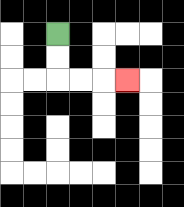{'start': '[2, 1]', 'end': '[5, 3]', 'path_directions': 'D,D,R,R,R', 'path_coordinates': '[[2, 1], [2, 2], [2, 3], [3, 3], [4, 3], [5, 3]]'}